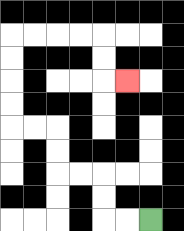{'start': '[6, 9]', 'end': '[5, 3]', 'path_directions': 'L,L,U,U,L,L,U,U,L,L,U,U,U,U,R,R,R,R,D,D,R', 'path_coordinates': '[[6, 9], [5, 9], [4, 9], [4, 8], [4, 7], [3, 7], [2, 7], [2, 6], [2, 5], [1, 5], [0, 5], [0, 4], [0, 3], [0, 2], [0, 1], [1, 1], [2, 1], [3, 1], [4, 1], [4, 2], [4, 3], [5, 3]]'}